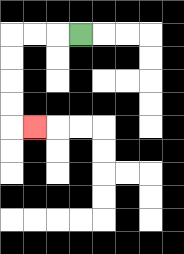{'start': '[3, 1]', 'end': '[1, 5]', 'path_directions': 'L,L,L,D,D,D,D,R', 'path_coordinates': '[[3, 1], [2, 1], [1, 1], [0, 1], [0, 2], [0, 3], [0, 4], [0, 5], [1, 5]]'}